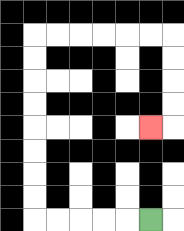{'start': '[6, 9]', 'end': '[6, 5]', 'path_directions': 'L,L,L,L,L,U,U,U,U,U,U,U,U,R,R,R,R,R,R,D,D,D,D,L', 'path_coordinates': '[[6, 9], [5, 9], [4, 9], [3, 9], [2, 9], [1, 9], [1, 8], [1, 7], [1, 6], [1, 5], [1, 4], [1, 3], [1, 2], [1, 1], [2, 1], [3, 1], [4, 1], [5, 1], [6, 1], [7, 1], [7, 2], [7, 3], [7, 4], [7, 5], [6, 5]]'}